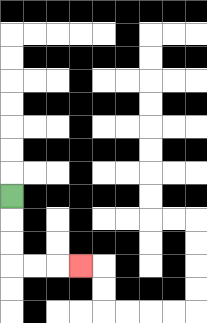{'start': '[0, 8]', 'end': '[3, 11]', 'path_directions': 'D,D,D,R,R,R', 'path_coordinates': '[[0, 8], [0, 9], [0, 10], [0, 11], [1, 11], [2, 11], [3, 11]]'}